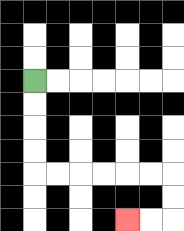{'start': '[1, 3]', 'end': '[5, 9]', 'path_directions': 'D,D,D,D,R,R,R,R,R,R,D,D,L,L', 'path_coordinates': '[[1, 3], [1, 4], [1, 5], [1, 6], [1, 7], [2, 7], [3, 7], [4, 7], [5, 7], [6, 7], [7, 7], [7, 8], [7, 9], [6, 9], [5, 9]]'}